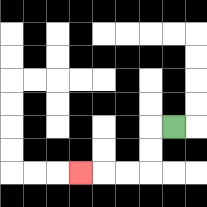{'start': '[7, 5]', 'end': '[3, 7]', 'path_directions': 'L,D,D,L,L,L', 'path_coordinates': '[[7, 5], [6, 5], [6, 6], [6, 7], [5, 7], [4, 7], [3, 7]]'}